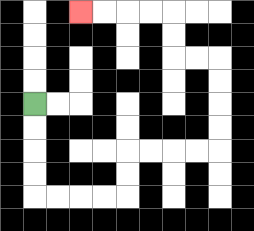{'start': '[1, 4]', 'end': '[3, 0]', 'path_directions': 'D,D,D,D,R,R,R,R,U,U,R,R,R,R,U,U,U,U,L,L,U,U,L,L,L,L', 'path_coordinates': '[[1, 4], [1, 5], [1, 6], [1, 7], [1, 8], [2, 8], [3, 8], [4, 8], [5, 8], [5, 7], [5, 6], [6, 6], [7, 6], [8, 6], [9, 6], [9, 5], [9, 4], [9, 3], [9, 2], [8, 2], [7, 2], [7, 1], [7, 0], [6, 0], [5, 0], [4, 0], [3, 0]]'}